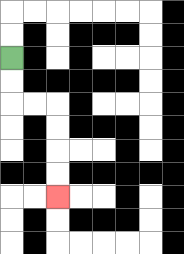{'start': '[0, 2]', 'end': '[2, 8]', 'path_directions': 'D,D,R,R,D,D,D,D', 'path_coordinates': '[[0, 2], [0, 3], [0, 4], [1, 4], [2, 4], [2, 5], [2, 6], [2, 7], [2, 8]]'}